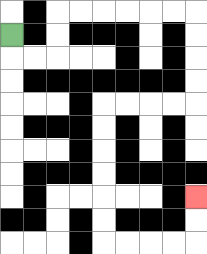{'start': '[0, 1]', 'end': '[8, 8]', 'path_directions': 'D,R,R,U,U,R,R,R,R,R,R,D,D,D,D,L,L,L,L,D,D,D,D,D,D,R,R,R,R,U,U', 'path_coordinates': '[[0, 1], [0, 2], [1, 2], [2, 2], [2, 1], [2, 0], [3, 0], [4, 0], [5, 0], [6, 0], [7, 0], [8, 0], [8, 1], [8, 2], [8, 3], [8, 4], [7, 4], [6, 4], [5, 4], [4, 4], [4, 5], [4, 6], [4, 7], [4, 8], [4, 9], [4, 10], [5, 10], [6, 10], [7, 10], [8, 10], [8, 9], [8, 8]]'}